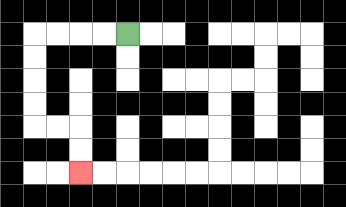{'start': '[5, 1]', 'end': '[3, 7]', 'path_directions': 'L,L,L,L,D,D,D,D,R,R,D,D', 'path_coordinates': '[[5, 1], [4, 1], [3, 1], [2, 1], [1, 1], [1, 2], [1, 3], [1, 4], [1, 5], [2, 5], [3, 5], [3, 6], [3, 7]]'}